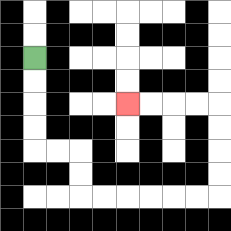{'start': '[1, 2]', 'end': '[5, 4]', 'path_directions': 'D,D,D,D,R,R,D,D,R,R,R,R,R,R,U,U,U,U,L,L,L,L', 'path_coordinates': '[[1, 2], [1, 3], [1, 4], [1, 5], [1, 6], [2, 6], [3, 6], [3, 7], [3, 8], [4, 8], [5, 8], [6, 8], [7, 8], [8, 8], [9, 8], [9, 7], [9, 6], [9, 5], [9, 4], [8, 4], [7, 4], [6, 4], [5, 4]]'}